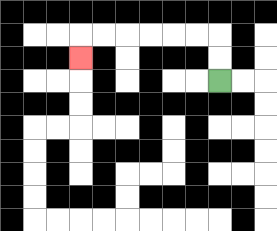{'start': '[9, 3]', 'end': '[3, 2]', 'path_directions': 'U,U,L,L,L,L,L,L,D', 'path_coordinates': '[[9, 3], [9, 2], [9, 1], [8, 1], [7, 1], [6, 1], [5, 1], [4, 1], [3, 1], [3, 2]]'}